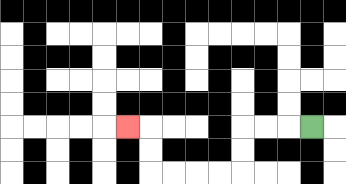{'start': '[13, 5]', 'end': '[5, 5]', 'path_directions': 'L,L,L,D,D,L,L,L,L,U,U,L', 'path_coordinates': '[[13, 5], [12, 5], [11, 5], [10, 5], [10, 6], [10, 7], [9, 7], [8, 7], [7, 7], [6, 7], [6, 6], [6, 5], [5, 5]]'}